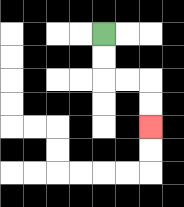{'start': '[4, 1]', 'end': '[6, 5]', 'path_directions': 'D,D,R,R,D,D', 'path_coordinates': '[[4, 1], [4, 2], [4, 3], [5, 3], [6, 3], [6, 4], [6, 5]]'}